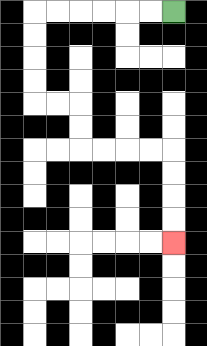{'start': '[7, 0]', 'end': '[7, 10]', 'path_directions': 'L,L,L,L,L,L,D,D,D,D,R,R,D,D,R,R,R,R,D,D,D,D', 'path_coordinates': '[[7, 0], [6, 0], [5, 0], [4, 0], [3, 0], [2, 0], [1, 0], [1, 1], [1, 2], [1, 3], [1, 4], [2, 4], [3, 4], [3, 5], [3, 6], [4, 6], [5, 6], [6, 6], [7, 6], [7, 7], [7, 8], [7, 9], [7, 10]]'}